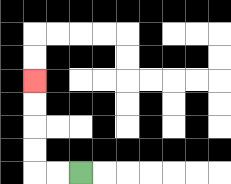{'start': '[3, 7]', 'end': '[1, 3]', 'path_directions': 'L,L,U,U,U,U', 'path_coordinates': '[[3, 7], [2, 7], [1, 7], [1, 6], [1, 5], [1, 4], [1, 3]]'}